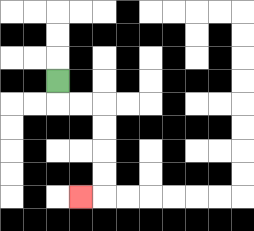{'start': '[2, 3]', 'end': '[3, 8]', 'path_directions': 'D,R,R,D,D,D,D,L', 'path_coordinates': '[[2, 3], [2, 4], [3, 4], [4, 4], [4, 5], [4, 6], [4, 7], [4, 8], [3, 8]]'}